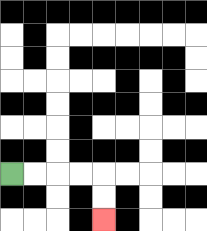{'start': '[0, 7]', 'end': '[4, 9]', 'path_directions': 'R,R,R,R,D,D', 'path_coordinates': '[[0, 7], [1, 7], [2, 7], [3, 7], [4, 7], [4, 8], [4, 9]]'}